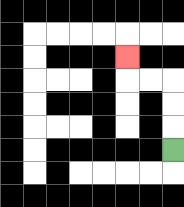{'start': '[7, 6]', 'end': '[5, 2]', 'path_directions': 'U,U,U,L,L,U', 'path_coordinates': '[[7, 6], [7, 5], [7, 4], [7, 3], [6, 3], [5, 3], [5, 2]]'}